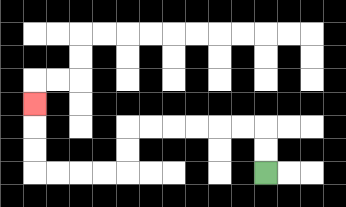{'start': '[11, 7]', 'end': '[1, 4]', 'path_directions': 'U,U,L,L,L,L,L,L,D,D,L,L,L,L,U,U,U', 'path_coordinates': '[[11, 7], [11, 6], [11, 5], [10, 5], [9, 5], [8, 5], [7, 5], [6, 5], [5, 5], [5, 6], [5, 7], [4, 7], [3, 7], [2, 7], [1, 7], [1, 6], [1, 5], [1, 4]]'}